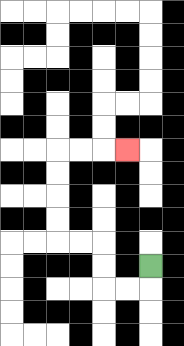{'start': '[6, 11]', 'end': '[5, 6]', 'path_directions': 'D,L,L,U,U,L,L,U,U,U,U,R,R,R', 'path_coordinates': '[[6, 11], [6, 12], [5, 12], [4, 12], [4, 11], [4, 10], [3, 10], [2, 10], [2, 9], [2, 8], [2, 7], [2, 6], [3, 6], [4, 6], [5, 6]]'}